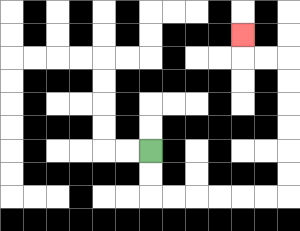{'start': '[6, 6]', 'end': '[10, 1]', 'path_directions': 'D,D,R,R,R,R,R,R,U,U,U,U,U,U,L,L,U', 'path_coordinates': '[[6, 6], [6, 7], [6, 8], [7, 8], [8, 8], [9, 8], [10, 8], [11, 8], [12, 8], [12, 7], [12, 6], [12, 5], [12, 4], [12, 3], [12, 2], [11, 2], [10, 2], [10, 1]]'}